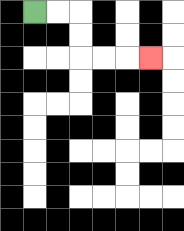{'start': '[1, 0]', 'end': '[6, 2]', 'path_directions': 'R,R,D,D,R,R,R', 'path_coordinates': '[[1, 0], [2, 0], [3, 0], [3, 1], [3, 2], [4, 2], [5, 2], [6, 2]]'}